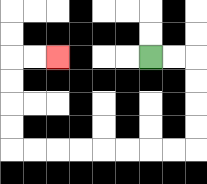{'start': '[6, 2]', 'end': '[2, 2]', 'path_directions': 'R,R,D,D,D,D,L,L,L,L,L,L,L,L,U,U,U,U,R,R', 'path_coordinates': '[[6, 2], [7, 2], [8, 2], [8, 3], [8, 4], [8, 5], [8, 6], [7, 6], [6, 6], [5, 6], [4, 6], [3, 6], [2, 6], [1, 6], [0, 6], [0, 5], [0, 4], [0, 3], [0, 2], [1, 2], [2, 2]]'}